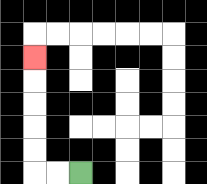{'start': '[3, 7]', 'end': '[1, 2]', 'path_directions': 'L,L,U,U,U,U,U', 'path_coordinates': '[[3, 7], [2, 7], [1, 7], [1, 6], [1, 5], [1, 4], [1, 3], [1, 2]]'}